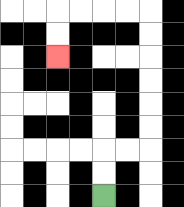{'start': '[4, 8]', 'end': '[2, 2]', 'path_directions': 'U,U,R,R,U,U,U,U,U,U,L,L,L,L,D,D', 'path_coordinates': '[[4, 8], [4, 7], [4, 6], [5, 6], [6, 6], [6, 5], [6, 4], [6, 3], [6, 2], [6, 1], [6, 0], [5, 0], [4, 0], [3, 0], [2, 0], [2, 1], [2, 2]]'}